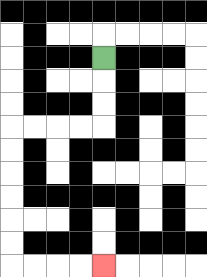{'start': '[4, 2]', 'end': '[4, 11]', 'path_directions': 'D,D,D,L,L,L,L,D,D,D,D,D,D,R,R,R,R', 'path_coordinates': '[[4, 2], [4, 3], [4, 4], [4, 5], [3, 5], [2, 5], [1, 5], [0, 5], [0, 6], [0, 7], [0, 8], [0, 9], [0, 10], [0, 11], [1, 11], [2, 11], [3, 11], [4, 11]]'}